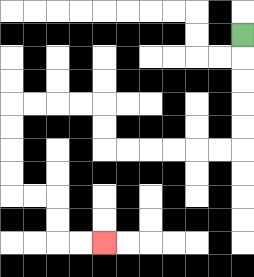{'start': '[10, 1]', 'end': '[4, 10]', 'path_directions': 'D,D,D,D,D,L,L,L,L,L,L,U,U,L,L,L,L,D,D,D,D,R,R,D,D,R,R', 'path_coordinates': '[[10, 1], [10, 2], [10, 3], [10, 4], [10, 5], [10, 6], [9, 6], [8, 6], [7, 6], [6, 6], [5, 6], [4, 6], [4, 5], [4, 4], [3, 4], [2, 4], [1, 4], [0, 4], [0, 5], [0, 6], [0, 7], [0, 8], [1, 8], [2, 8], [2, 9], [2, 10], [3, 10], [4, 10]]'}